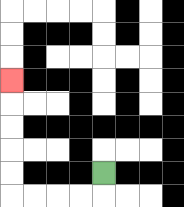{'start': '[4, 7]', 'end': '[0, 3]', 'path_directions': 'D,L,L,L,L,U,U,U,U,U', 'path_coordinates': '[[4, 7], [4, 8], [3, 8], [2, 8], [1, 8], [0, 8], [0, 7], [0, 6], [0, 5], [0, 4], [0, 3]]'}